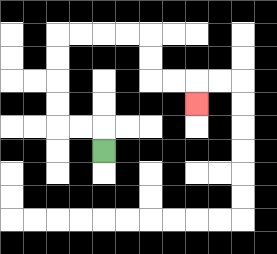{'start': '[4, 6]', 'end': '[8, 4]', 'path_directions': 'U,L,L,U,U,U,U,R,R,R,R,D,D,R,R,D', 'path_coordinates': '[[4, 6], [4, 5], [3, 5], [2, 5], [2, 4], [2, 3], [2, 2], [2, 1], [3, 1], [4, 1], [5, 1], [6, 1], [6, 2], [6, 3], [7, 3], [8, 3], [8, 4]]'}